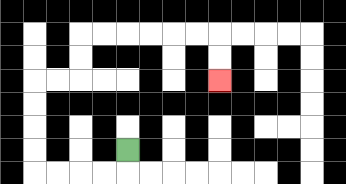{'start': '[5, 6]', 'end': '[9, 3]', 'path_directions': 'D,L,L,L,L,U,U,U,U,R,R,U,U,R,R,R,R,R,R,D,D', 'path_coordinates': '[[5, 6], [5, 7], [4, 7], [3, 7], [2, 7], [1, 7], [1, 6], [1, 5], [1, 4], [1, 3], [2, 3], [3, 3], [3, 2], [3, 1], [4, 1], [5, 1], [6, 1], [7, 1], [8, 1], [9, 1], [9, 2], [9, 3]]'}